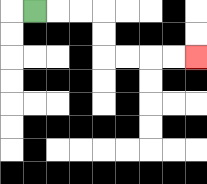{'start': '[1, 0]', 'end': '[8, 2]', 'path_directions': 'R,R,R,D,D,R,R,R,R', 'path_coordinates': '[[1, 0], [2, 0], [3, 0], [4, 0], [4, 1], [4, 2], [5, 2], [6, 2], [7, 2], [8, 2]]'}